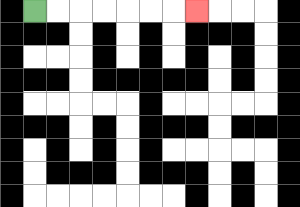{'start': '[1, 0]', 'end': '[8, 0]', 'path_directions': 'R,R,R,R,R,R,R', 'path_coordinates': '[[1, 0], [2, 0], [3, 0], [4, 0], [5, 0], [6, 0], [7, 0], [8, 0]]'}